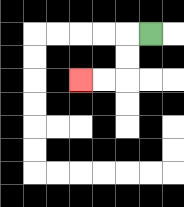{'start': '[6, 1]', 'end': '[3, 3]', 'path_directions': 'L,D,D,L,L', 'path_coordinates': '[[6, 1], [5, 1], [5, 2], [5, 3], [4, 3], [3, 3]]'}